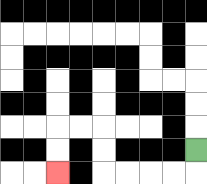{'start': '[8, 6]', 'end': '[2, 7]', 'path_directions': 'D,L,L,L,L,U,U,L,L,D,D', 'path_coordinates': '[[8, 6], [8, 7], [7, 7], [6, 7], [5, 7], [4, 7], [4, 6], [4, 5], [3, 5], [2, 5], [2, 6], [2, 7]]'}